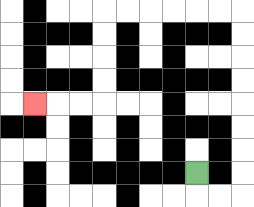{'start': '[8, 7]', 'end': '[1, 4]', 'path_directions': 'D,R,R,U,U,U,U,U,U,U,U,L,L,L,L,L,L,D,D,D,D,L,L,L', 'path_coordinates': '[[8, 7], [8, 8], [9, 8], [10, 8], [10, 7], [10, 6], [10, 5], [10, 4], [10, 3], [10, 2], [10, 1], [10, 0], [9, 0], [8, 0], [7, 0], [6, 0], [5, 0], [4, 0], [4, 1], [4, 2], [4, 3], [4, 4], [3, 4], [2, 4], [1, 4]]'}